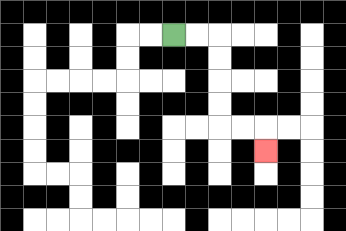{'start': '[7, 1]', 'end': '[11, 6]', 'path_directions': 'R,R,D,D,D,D,R,R,D', 'path_coordinates': '[[7, 1], [8, 1], [9, 1], [9, 2], [9, 3], [9, 4], [9, 5], [10, 5], [11, 5], [11, 6]]'}